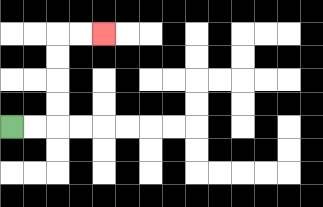{'start': '[0, 5]', 'end': '[4, 1]', 'path_directions': 'R,R,U,U,U,U,R,R', 'path_coordinates': '[[0, 5], [1, 5], [2, 5], [2, 4], [2, 3], [2, 2], [2, 1], [3, 1], [4, 1]]'}